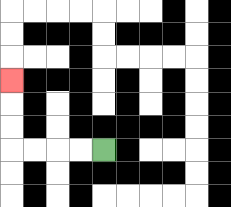{'start': '[4, 6]', 'end': '[0, 3]', 'path_directions': 'L,L,L,L,U,U,U', 'path_coordinates': '[[4, 6], [3, 6], [2, 6], [1, 6], [0, 6], [0, 5], [0, 4], [0, 3]]'}